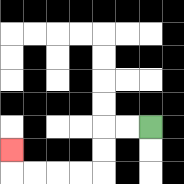{'start': '[6, 5]', 'end': '[0, 6]', 'path_directions': 'L,L,D,D,L,L,L,L,U', 'path_coordinates': '[[6, 5], [5, 5], [4, 5], [4, 6], [4, 7], [3, 7], [2, 7], [1, 7], [0, 7], [0, 6]]'}